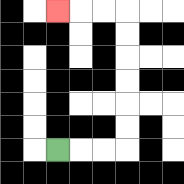{'start': '[2, 6]', 'end': '[2, 0]', 'path_directions': 'R,R,R,U,U,U,U,U,U,L,L,L', 'path_coordinates': '[[2, 6], [3, 6], [4, 6], [5, 6], [5, 5], [5, 4], [5, 3], [5, 2], [5, 1], [5, 0], [4, 0], [3, 0], [2, 0]]'}